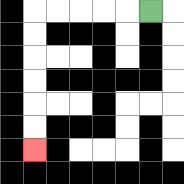{'start': '[6, 0]', 'end': '[1, 6]', 'path_directions': 'L,L,L,L,L,D,D,D,D,D,D', 'path_coordinates': '[[6, 0], [5, 0], [4, 0], [3, 0], [2, 0], [1, 0], [1, 1], [1, 2], [1, 3], [1, 4], [1, 5], [1, 6]]'}